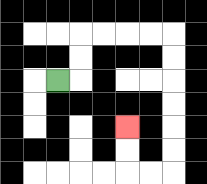{'start': '[2, 3]', 'end': '[5, 5]', 'path_directions': 'R,U,U,R,R,R,R,D,D,D,D,D,D,L,L,U,U', 'path_coordinates': '[[2, 3], [3, 3], [3, 2], [3, 1], [4, 1], [5, 1], [6, 1], [7, 1], [7, 2], [7, 3], [7, 4], [7, 5], [7, 6], [7, 7], [6, 7], [5, 7], [5, 6], [5, 5]]'}